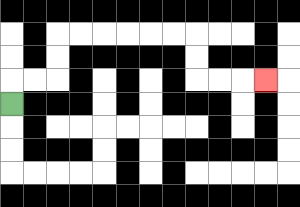{'start': '[0, 4]', 'end': '[11, 3]', 'path_directions': 'U,R,R,U,U,R,R,R,R,R,R,D,D,R,R,R', 'path_coordinates': '[[0, 4], [0, 3], [1, 3], [2, 3], [2, 2], [2, 1], [3, 1], [4, 1], [5, 1], [6, 1], [7, 1], [8, 1], [8, 2], [8, 3], [9, 3], [10, 3], [11, 3]]'}